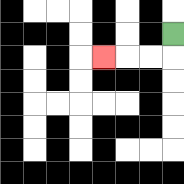{'start': '[7, 1]', 'end': '[4, 2]', 'path_directions': 'D,L,L,L', 'path_coordinates': '[[7, 1], [7, 2], [6, 2], [5, 2], [4, 2]]'}